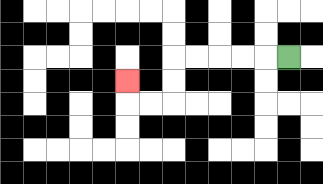{'start': '[12, 2]', 'end': '[5, 3]', 'path_directions': 'L,L,L,L,L,D,D,L,L,U', 'path_coordinates': '[[12, 2], [11, 2], [10, 2], [9, 2], [8, 2], [7, 2], [7, 3], [7, 4], [6, 4], [5, 4], [5, 3]]'}